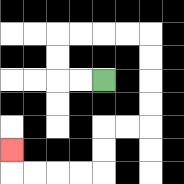{'start': '[4, 3]', 'end': '[0, 6]', 'path_directions': 'L,L,U,U,R,R,R,R,D,D,D,D,L,L,D,D,L,L,L,L,U', 'path_coordinates': '[[4, 3], [3, 3], [2, 3], [2, 2], [2, 1], [3, 1], [4, 1], [5, 1], [6, 1], [6, 2], [6, 3], [6, 4], [6, 5], [5, 5], [4, 5], [4, 6], [4, 7], [3, 7], [2, 7], [1, 7], [0, 7], [0, 6]]'}